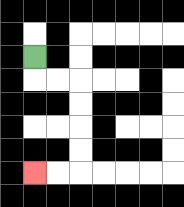{'start': '[1, 2]', 'end': '[1, 7]', 'path_directions': 'D,R,R,D,D,D,D,L,L', 'path_coordinates': '[[1, 2], [1, 3], [2, 3], [3, 3], [3, 4], [3, 5], [3, 6], [3, 7], [2, 7], [1, 7]]'}